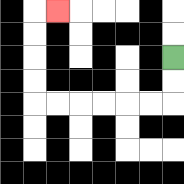{'start': '[7, 2]', 'end': '[2, 0]', 'path_directions': 'D,D,L,L,L,L,L,L,U,U,U,U,R', 'path_coordinates': '[[7, 2], [7, 3], [7, 4], [6, 4], [5, 4], [4, 4], [3, 4], [2, 4], [1, 4], [1, 3], [1, 2], [1, 1], [1, 0], [2, 0]]'}